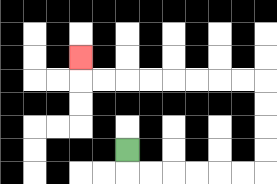{'start': '[5, 6]', 'end': '[3, 2]', 'path_directions': 'D,R,R,R,R,R,R,U,U,U,U,L,L,L,L,L,L,L,L,U', 'path_coordinates': '[[5, 6], [5, 7], [6, 7], [7, 7], [8, 7], [9, 7], [10, 7], [11, 7], [11, 6], [11, 5], [11, 4], [11, 3], [10, 3], [9, 3], [8, 3], [7, 3], [6, 3], [5, 3], [4, 3], [3, 3], [3, 2]]'}